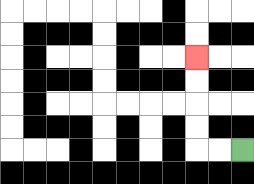{'start': '[10, 6]', 'end': '[8, 2]', 'path_directions': 'L,L,U,U,U,U', 'path_coordinates': '[[10, 6], [9, 6], [8, 6], [8, 5], [8, 4], [8, 3], [8, 2]]'}